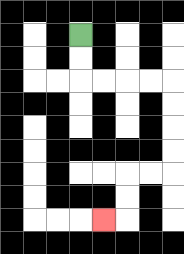{'start': '[3, 1]', 'end': '[4, 9]', 'path_directions': 'D,D,R,R,R,R,D,D,D,D,L,L,D,D,L', 'path_coordinates': '[[3, 1], [3, 2], [3, 3], [4, 3], [5, 3], [6, 3], [7, 3], [7, 4], [7, 5], [7, 6], [7, 7], [6, 7], [5, 7], [5, 8], [5, 9], [4, 9]]'}